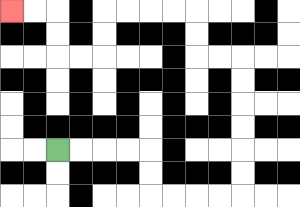{'start': '[2, 6]', 'end': '[0, 0]', 'path_directions': 'R,R,R,R,D,D,R,R,R,R,U,U,U,U,U,U,L,L,U,U,L,L,L,L,D,D,L,L,U,U,L,L', 'path_coordinates': '[[2, 6], [3, 6], [4, 6], [5, 6], [6, 6], [6, 7], [6, 8], [7, 8], [8, 8], [9, 8], [10, 8], [10, 7], [10, 6], [10, 5], [10, 4], [10, 3], [10, 2], [9, 2], [8, 2], [8, 1], [8, 0], [7, 0], [6, 0], [5, 0], [4, 0], [4, 1], [4, 2], [3, 2], [2, 2], [2, 1], [2, 0], [1, 0], [0, 0]]'}